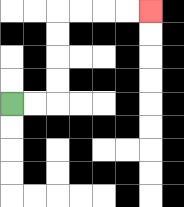{'start': '[0, 4]', 'end': '[6, 0]', 'path_directions': 'R,R,U,U,U,U,R,R,R,R', 'path_coordinates': '[[0, 4], [1, 4], [2, 4], [2, 3], [2, 2], [2, 1], [2, 0], [3, 0], [4, 0], [5, 0], [6, 0]]'}